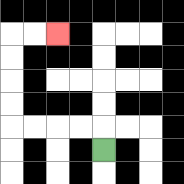{'start': '[4, 6]', 'end': '[2, 1]', 'path_directions': 'U,L,L,L,L,U,U,U,U,R,R', 'path_coordinates': '[[4, 6], [4, 5], [3, 5], [2, 5], [1, 5], [0, 5], [0, 4], [0, 3], [0, 2], [0, 1], [1, 1], [2, 1]]'}